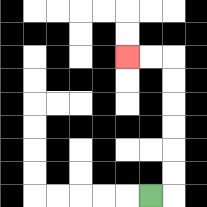{'start': '[6, 8]', 'end': '[5, 2]', 'path_directions': 'R,U,U,U,U,U,U,L,L', 'path_coordinates': '[[6, 8], [7, 8], [7, 7], [7, 6], [7, 5], [7, 4], [7, 3], [7, 2], [6, 2], [5, 2]]'}